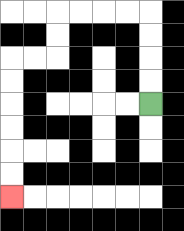{'start': '[6, 4]', 'end': '[0, 8]', 'path_directions': 'U,U,U,U,L,L,L,L,D,D,L,L,D,D,D,D,D,D', 'path_coordinates': '[[6, 4], [6, 3], [6, 2], [6, 1], [6, 0], [5, 0], [4, 0], [3, 0], [2, 0], [2, 1], [2, 2], [1, 2], [0, 2], [0, 3], [0, 4], [0, 5], [0, 6], [0, 7], [0, 8]]'}